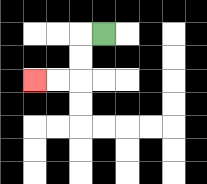{'start': '[4, 1]', 'end': '[1, 3]', 'path_directions': 'L,D,D,L,L', 'path_coordinates': '[[4, 1], [3, 1], [3, 2], [3, 3], [2, 3], [1, 3]]'}